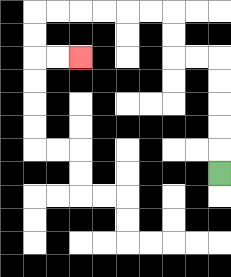{'start': '[9, 7]', 'end': '[3, 2]', 'path_directions': 'U,U,U,U,U,L,L,U,U,L,L,L,L,L,L,D,D,R,R', 'path_coordinates': '[[9, 7], [9, 6], [9, 5], [9, 4], [9, 3], [9, 2], [8, 2], [7, 2], [7, 1], [7, 0], [6, 0], [5, 0], [4, 0], [3, 0], [2, 0], [1, 0], [1, 1], [1, 2], [2, 2], [3, 2]]'}